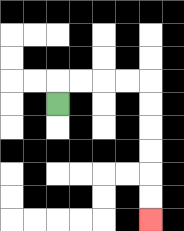{'start': '[2, 4]', 'end': '[6, 9]', 'path_directions': 'U,R,R,R,R,D,D,D,D,D,D', 'path_coordinates': '[[2, 4], [2, 3], [3, 3], [4, 3], [5, 3], [6, 3], [6, 4], [6, 5], [6, 6], [6, 7], [6, 8], [6, 9]]'}